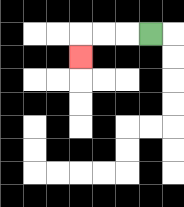{'start': '[6, 1]', 'end': '[3, 2]', 'path_directions': 'L,L,L,D', 'path_coordinates': '[[6, 1], [5, 1], [4, 1], [3, 1], [3, 2]]'}